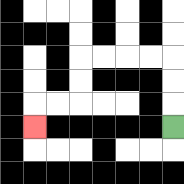{'start': '[7, 5]', 'end': '[1, 5]', 'path_directions': 'U,U,U,L,L,L,L,D,D,L,L,D', 'path_coordinates': '[[7, 5], [7, 4], [7, 3], [7, 2], [6, 2], [5, 2], [4, 2], [3, 2], [3, 3], [3, 4], [2, 4], [1, 4], [1, 5]]'}